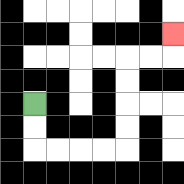{'start': '[1, 4]', 'end': '[7, 1]', 'path_directions': 'D,D,R,R,R,R,U,U,U,U,R,R,U', 'path_coordinates': '[[1, 4], [1, 5], [1, 6], [2, 6], [3, 6], [4, 6], [5, 6], [5, 5], [5, 4], [5, 3], [5, 2], [6, 2], [7, 2], [7, 1]]'}